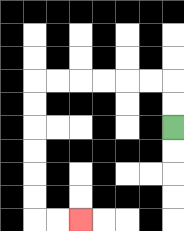{'start': '[7, 5]', 'end': '[3, 9]', 'path_directions': 'U,U,L,L,L,L,L,L,D,D,D,D,D,D,R,R', 'path_coordinates': '[[7, 5], [7, 4], [7, 3], [6, 3], [5, 3], [4, 3], [3, 3], [2, 3], [1, 3], [1, 4], [1, 5], [1, 6], [1, 7], [1, 8], [1, 9], [2, 9], [3, 9]]'}